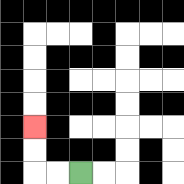{'start': '[3, 7]', 'end': '[1, 5]', 'path_directions': 'L,L,U,U', 'path_coordinates': '[[3, 7], [2, 7], [1, 7], [1, 6], [1, 5]]'}